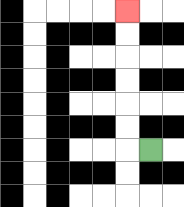{'start': '[6, 6]', 'end': '[5, 0]', 'path_directions': 'L,U,U,U,U,U,U', 'path_coordinates': '[[6, 6], [5, 6], [5, 5], [5, 4], [5, 3], [5, 2], [5, 1], [5, 0]]'}